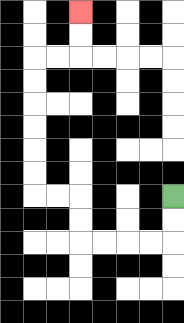{'start': '[7, 8]', 'end': '[3, 0]', 'path_directions': 'D,D,L,L,L,L,U,U,L,L,U,U,U,U,U,U,R,R,U,U', 'path_coordinates': '[[7, 8], [7, 9], [7, 10], [6, 10], [5, 10], [4, 10], [3, 10], [3, 9], [3, 8], [2, 8], [1, 8], [1, 7], [1, 6], [1, 5], [1, 4], [1, 3], [1, 2], [2, 2], [3, 2], [3, 1], [3, 0]]'}